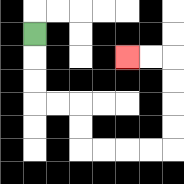{'start': '[1, 1]', 'end': '[5, 2]', 'path_directions': 'D,D,D,R,R,D,D,R,R,R,R,U,U,U,U,L,L', 'path_coordinates': '[[1, 1], [1, 2], [1, 3], [1, 4], [2, 4], [3, 4], [3, 5], [3, 6], [4, 6], [5, 6], [6, 6], [7, 6], [7, 5], [7, 4], [7, 3], [7, 2], [6, 2], [5, 2]]'}